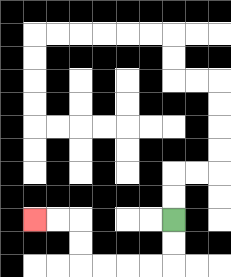{'start': '[7, 9]', 'end': '[1, 9]', 'path_directions': 'D,D,L,L,L,L,U,U,L,L', 'path_coordinates': '[[7, 9], [7, 10], [7, 11], [6, 11], [5, 11], [4, 11], [3, 11], [3, 10], [3, 9], [2, 9], [1, 9]]'}